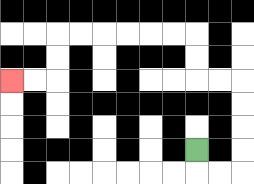{'start': '[8, 6]', 'end': '[0, 3]', 'path_directions': 'D,R,R,U,U,U,U,L,L,U,U,L,L,L,L,L,L,D,D,L,L', 'path_coordinates': '[[8, 6], [8, 7], [9, 7], [10, 7], [10, 6], [10, 5], [10, 4], [10, 3], [9, 3], [8, 3], [8, 2], [8, 1], [7, 1], [6, 1], [5, 1], [4, 1], [3, 1], [2, 1], [2, 2], [2, 3], [1, 3], [0, 3]]'}